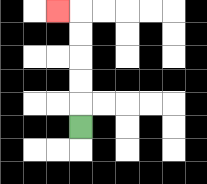{'start': '[3, 5]', 'end': '[2, 0]', 'path_directions': 'U,U,U,U,U,L', 'path_coordinates': '[[3, 5], [3, 4], [3, 3], [3, 2], [3, 1], [3, 0], [2, 0]]'}